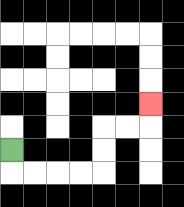{'start': '[0, 6]', 'end': '[6, 4]', 'path_directions': 'D,R,R,R,R,U,U,R,R,U', 'path_coordinates': '[[0, 6], [0, 7], [1, 7], [2, 7], [3, 7], [4, 7], [4, 6], [4, 5], [5, 5], [6, 5], [6, 4]]'}